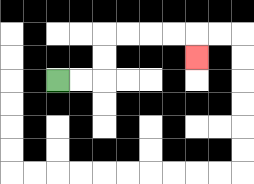{'start': '[2, 3]', 'end': '[8, 2]', 'path_directions': 'R,R,U,U,R,R,R,R,D', 'path_coordinates': '[[2, 3], [3, 3], [4, 3], [4, 2], [4, 1], [5, 1], [6, 1], [7, 1], [8, 1], [8, 2]]'}